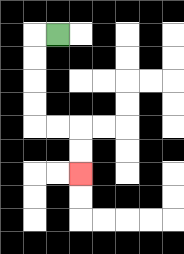{'start': '[2, 1]', 'end': '[3, 7]', 'path_directions': 'L,D,D,D,D,R,R,D,D', 'path_coordinates': '[[2, 1], [1, 1], [1, 2], [1, 3], [1, 4], [1, 5], [2, 5], [3, 5], [3, 6], [3, 7]]'}